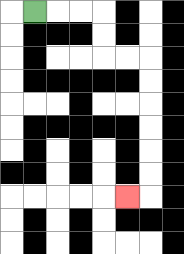{'start': '[1, 0]', 'end': '[5, 8]', 'path_directions': 'R,R,R,D,D,R,R,D,D,D,D,D,D,L', 'path_coordinates': '[[1, 0], [2, 0], [3, 0], [4, 0], [4, 1], [4, 2], [5, 2], [6, 2], [6, 3], [6, 4], [6, 5], [6, 6], [6, 7], [6, 8], [5, 8]]'}